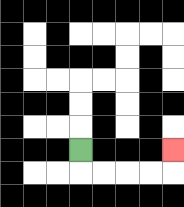{'start': '[3, 6]', 'end': '[7, 6]', 'path_directions': 'D,R,R,R,R,U', 'path_coordinates': '[[3, 6], [3, 7], [4, 7], [5, 7], [6, 7], [7, 7], [7, 6]]'}